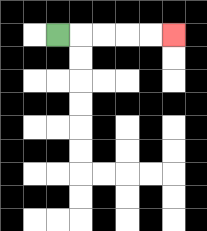{'start': '[2, 1]', 'end': '[7, 1]', 'path_directions': 'R,R,R,R,R', 'path_coordinates': '[[2, 1], [3, 1], [4, 1], [5, 1], [6, 1], [7, 1]]'}